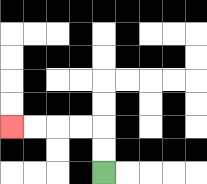{'start': '[4, 7]', 'end': '[0, 5]', 'path_directions': 'U,U,L,L,L,L', 'path_coordinates': '[[4, 7], [4, 6], [4, 5], [3, 5], [2, 5], [1, 5], [0, 5]]'}